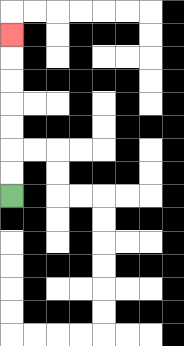{'start': '[0, 8]', 'end': '[0, 1]', 'path_directions': 'U,U,U,U,U,U,U', 'path_coordinates': '[[0, 8], [0, 7], [0, 6], [0, 5], [0, 4], [0, 3], [0, 2], [0, 1]]'}